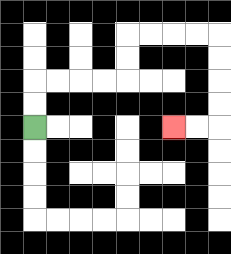{'start': '[1, 5]', 'end': '[7, 5]', 'path_directions': 'U,U,R,R,R,R,U,U,R,R,R,R,D,D,D,D,L,L', 'path_coordinates': '[[1, 5], [1, 4], [1, 3], [2, 3], [3, 3], [4, 3], [5, 3], [5, 2], [5, 1], [6, 1], [7, 1], [8, 1], [9, 1], [9, 2], [9, 3], [9, 4], [9, 5], [8, 5], [7, 5]]'}